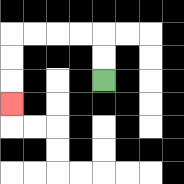{'start': '[4, 3]', 'end': '[0, 4]', 'path_directions': 'U,U,L,L,L,L,D,D,D', 'path_coordinates': '[[4, 3], [4, 2], [4, 1], [3, 1], [2, 1], [1, 1], [0, 1], [0, 2], [0, 3], [0, 4]]'}